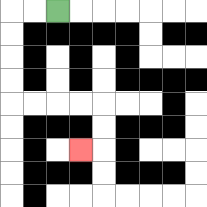{'start': '[2, 0]', 'end': '[3, 6]', 'path_directions': 'L,L,D,D,D,D,R,R,R,R,D,D,L', 'path_coordinates': '[[2, 0], [1, 0], [0, 0], [0, 1], [0, 2], [0, 3], [0, 4], [1, 4], [2, 4], [3, 4], [4, 4], [4, 5], [4, 6], [3, 6]]'}